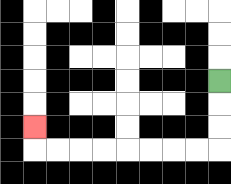{'start': '[9, 3]', 'end': '[1, 5]', 'path_directions': 'D,D,D,L,L,L,L,L,L,L,L,U', 'path_coordinates': '[[9, 3], [9, 4], [9, 5], [9, 6], [8, 6], [7, 6], [6, 6], [5, 6], [4, 6], [3, 6], [2, 6], [1, 6], [1, 5]]'}